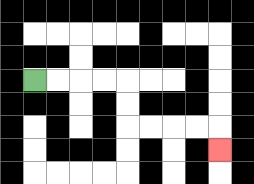{'start': '[1, 3]', 'end': '[9, 6]', 'path_directions': 'R,R,R,R,D,D,R,R,R,R,D', 'path_coordinates': '[[1, 3], [2, 3], [3, 3], [4, 3], [5, 3], [5, 4], [5, 5], [6, 5], [7, 5], [8, 5], [9, 5], [9, 6]]'}